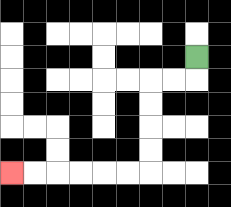{'start': '[8, 2]', 'end': '[0, 7]', 'path_directions': 'D,L,L,D,D,D,D,L,L,L,L,L,L', 'path_coordinates': '[[8, 2], [8, 3], [7, 3], [6, 3], [6, 4], [6, 5], [6, 6], [6, 7], [5, 7], [4, 7], [3, 7], [2, 7], [1, 7], [0, 7]]'}